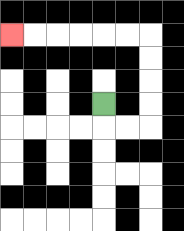{'start': '[4, 4]', 'end': '[0, 1]', 'path_directions': 'D,R,R,U,U,U,U,L,L,L,L,L,L', 'path_coordinates': '[[4, 4], [4, 5], [5, 5], [6, 5], [6, 4], [6, 3], [6, 2], [6, 1], [5, 1], [4, 1], [3, 1], [2, 1], [1, 1], [0, 1]]'}